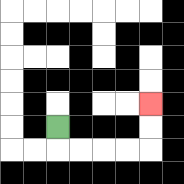{'start': '[2, 5]', 'end': '[6, 4]', 'path_directions': 'D,R,R,R,R,U,U', 'path_coordinates': '[[2, 5], [2, 6], [3, 6], [4, 6], [5, 6], [6, 6], [6, 5], [6, 4]]'}